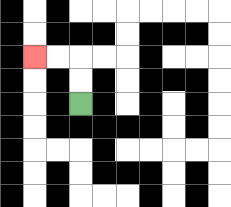{'start': '[3, 4]', 'end': '[1, 2]', 'path_directions': 'U,U,L,L', 'path_coordinates': '[[3, 4], [3, 3], [3, 2], [2, 2], [1, 2]]'}